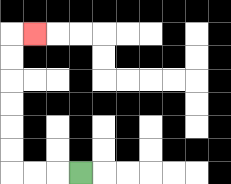{'start': '[3, 7]', 'end': '[1, 1]', 'path_directions': 'L,L,L,U,U,U,U,U,U,R', 'path_coordinates': '[[3, 7], [2, 7], [1, 7], [0, 7], [0, 6], [0, 5], [0, 4], [0, 3], [0, 2], [0, 1], [1, 1]]'}